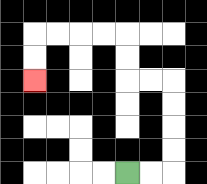{'start': '[5, 7]', 'end': '[1, 3]', 'path_directions': 'R,R,U,U,U,U,L,L,U,U,L,L,L,L,D,D', 'path_coordinates': '[[5, 7], [6, 7], [7, 7], [7, 6], [7, 5], [7, 4], [7, 3], [6, 3], [5, 3], [5, 2], [5, 1], [4, 1], [3, 1], [2, 1], [1, 1], [1, 2], [1, 3]]'}